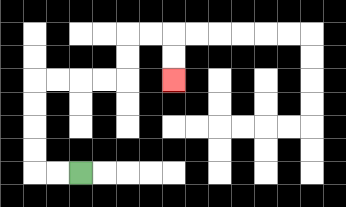{'start': '[3, 7]', 'end': '[7, 3]', 'path_directions': 'L,L,U,U,U,U,R,R,R,R,U,U,R,R,D,D', 'path_coordinates': '[[3, 7], [2, 7], [1, 7], [1, 6], [1, 5], [1, 4], [1, 3], [2, 3], [3, 3], [4, 3], [5, 3], [5, 2], [5, 1], [6, 1], [7, 1], [7, 2], [7, 3]]'}